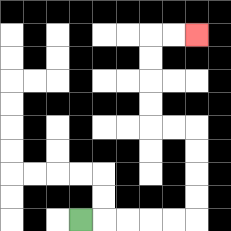{'start': '[3, 9]', 'end': '[8, 1]', 'path_directions': 'R,R,R,R,R,U,U,U,U,L,L,U,U,U,U,R,R', 'path_coordinates': '[[3, 9], [4, 9], [5, 9], [6, 9], [7, 9], [8, 9], [8, 8], [8, 7], [8, 6], [8, 5], [7, 5], [6, 5], [6, 4], [6, 3], [6, 2], [6, 1], [7, 1], [8, 1]]'}